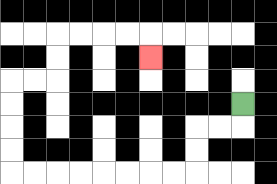{'start': '[10, 4]', 'end': '[6, 2]', 'path_directions': 'D,L,L,D,D,L,L,L,L,L,L,L,L,U,U,U,U,R,R,U,U,R,R,R,R,D', 'path_coordinates': '[[10, 4], [10, 5], [9, 5], [8, 5], [8, 6], [8, 7], [7, 7], [6, 7], [5, 7], [4, 7], [3, 7], [2, 7], [1, 7], [0, 7], [0, 6], [0, 5], [0, 4], [0, 3], [1, 3], [2, 3], [2, 2], [2, 1], [3, 1], [4, 1], [5, 1], [6, 1], [6, 2]]'}